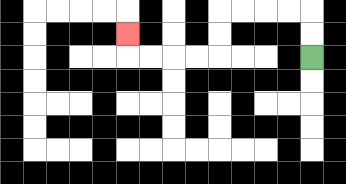{'start': '[13, 2]', 'end': '[5, 1]', 'path_directions': 'U,U,L,L,L,L,D,D,L,L,L,L,U', 'path_coordinates': '[[13, 2], [13, 1], [13, 0], [12, 0], [11, 0], [10, 0], [9, 0], [9, 1], [9, 2], [8, 2], [7, 2], [6, 2], [5, 2], [5, 1]]'}